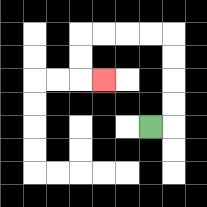{'start': '[6, 5]', 'end': '[4, 3]', 'path_directions': 'R,U,U,U,U,L,L,L,L,D,D,R', 'path_coordinates': '[[6, 5], [7, 5], [7, 4], [7, 3], [7, 2], [7, 1], [6, 1], [5, 1], [4, 1], [3, 1], [3, 2], [3, 3], [4, 3]]'}